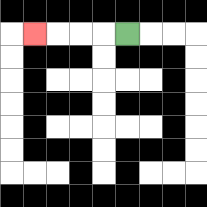{'start': '[5, 1]', 'end': '[1, 1]', 'path_directions': 'L,L,L,L', 'path_coordinates': '[[5, 1], [4, 1], [3, 1], [2, 1], [1, 1]]'}